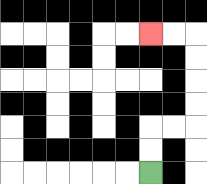{'start': '[6, 7]', 'end': '[6, 1]', 'path_directions': 'U,U,R,R,U,U,U,U,L,L', 'path_coordinates': '[[6, 7], [6, 6], [6, 5], [7, 5], [8, 5], [8, 4], [8, 3], [8, 2], [8, 1], [7, 1], [6, 1]]'}